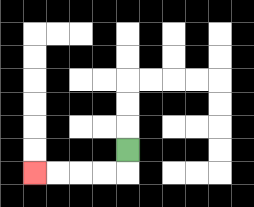{'start': '[5, 6]', 'end': '[1, 7]', 'path_directions': 'D,L,L,L,L', 'path_coordinates': '[[5, 6], [5, 7], [4, 7], [3, 7], [2, 7], [1, 7]]'}